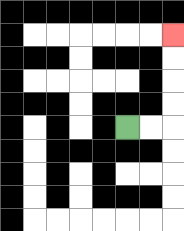{'start': '[5, 5]', 'end': '[7, 1]', 'path_directions': 'R,R,U,U,U,U', 'path_coordinates': '[[5, 5], [6, 5], [7, 5], [7, 4], [7, 3], [7, 2], [7, 1]]'}